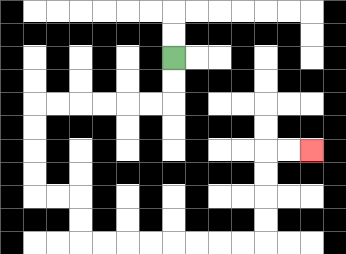{'start': '[7, 2]', 'end': '[13, 6]', 'path_directions': 'D,D,L,L,L,L,L,L,D,D,D,D,R,R,D,D,R,R,R,R,R,R,R,R,U,U,U,U,R,R', 'path_coordinates': '[[7, 2], [7, 3], [7, 4], [6, 4], [5, 4], [4, 4], [3, 4], [2, 4], [1, 4], [1, 5], [1, 6], [1, 7], [1, 8], [2, 8], [3, 8], [3, 9], [3, 10], [4, 10], [5, 10], [6, 10], [7, 10], [8, 10], [9, 10], [10, 10], [11, 10], [11, 9], [11, 8], [11, 7], [11, 6], [12, 6], [13, 6]]'}